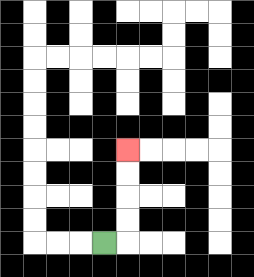{'start': '[4, 10]', 'end': '[5, 6]', 'path_directions': 'R,U,U,U,U', 'path_coordinates': '[[4, 10], [5, 10], [5, 9], [5, 8], [5, 7], [5, 6]]'}